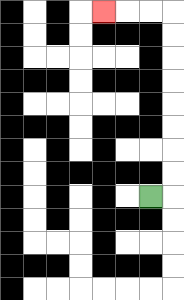{'start': '[6, 8]', 'end': '[4, 0]', 'path_directions': 'R,U,U,U,U,U,U,U,U,L,L,L', 'path_coordinates': '[[6, 8], [7, 8], [7, 7], [7, 6], [7, 5], [7, 4], [7, 3], [7, 2], [7, 1], [7, 0], [6, 0], [5, 0], [4, 0]]'}